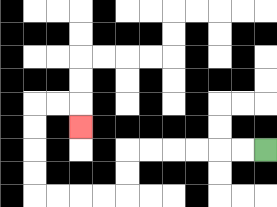{'start': '[11, 6]', 'end': '[3, 5]', 'path_directions': 'L,L,L,L,L,L,D,D,L,L,L,L,U,U,U,U,R,R,D', 'path_coordinates': '[[11, 6], [10, 6], [9, 6], [8, 6], [7, 6], [6, 6], [5, 6], [5, 7], [5, 8], [4, 8], [3, 8], [2, 8], [1, 8], [1, 7], [1, 6], [1, 5], [1, 4], [2, 4], [3, 4], [3, 5]]'}